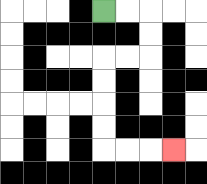{'start': '[4, 0]', 'end': '[7, 6]', 'path_directions': 'R,R,D,D,L,L,D,D,D,D,R,R,R', 'path_coordinates': '[[4, 0], [5, 0], [6, 0], [6, 1], [6, 2], [5, 2], [4, 2], [4, 3], [4, 4], [4, 5], [4, 6], [5, 6], [6, 6], [7, 6]]'}